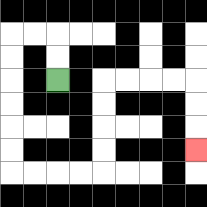{'start': '[2, 3]', 'end': '[8, 6]', 'path_directions': 'U,U,L,L,D,D,D,D,D,D,R,R,R,R,U,U,U,U,R,R,R,R,D,D,D', 'path_coordinates': '[[2, 3], [2, 2], [2, 1], [1, 1], [0, 1], [0, 2], [0, 3], [0, 4], [0, 5], [0, 6], [0, 7], [1, 7], [2, 7], [3, 7], [4, 7], [4, 6], [4, 5], [4, 4], [4, 3], [5, 3], [6, 3], [7, 3], [8, 3], [8, 4], [8, 5], [8, 6]]'}